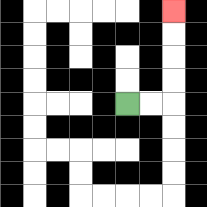{'start': '[5, 4]', 'end': '[7, 0]', 'path_directions': 'R,R,U,U,U,U', 'path_coordinates': '[[5, 4], [6, 4], [7, 4], [7, 3], [7, 2], [7, 1], [7, 0]]'}